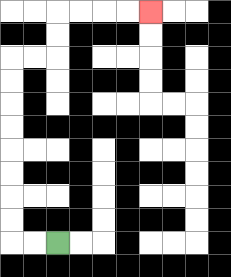{'start': '[2, 10]', 'end': '[6, 0]', 'path_directions': 'L,L,U,U,U,U,U,U,U,U,R,R,U,U,R,R,R,R', 'path_coordinates': '[[2, 10], [1, 10], [0, 10], [0, 9], [0, 8], [0, 7], [0, 6], [0, 5], [0, 4], [0, 3], [0, 2], [1, 2], [2, 2], [2, 1], [2, 0], [3, 0], [4, 0], [5, 0], [6, 0]]'}